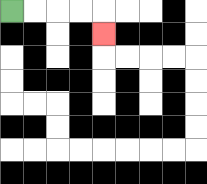{'start': '[0, 0]', 'end': '[4, 1]', 'path_directions': 'R,R,R,R,D', 'path_coordinates': '[[0, 0], [1, 0], [2, 0], [3, 0], [4, 0], [4, 1]]'}